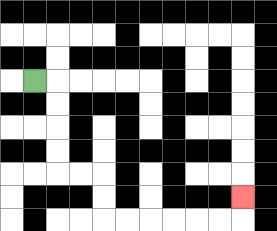{'start': '[1, 3]', 'end': '[10, 8]', 'path_directions': 'R,D,D,D,D,R,R,D,D,R,R,R,R,R,R,U', 'path_coordinates': '[[1, 3], [2, 3], [2, 4], [2, 5], [2, 6], [2, 7], [3, 7], [4, 7], [4, 8], [4, 9], [5, 9], [6, 9], [7, 9], [8, 9], [9, 9], [10, 9], [10, 8]]'}